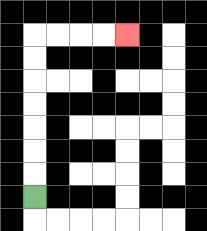{'start': '[1, 8]', 'end': '[5, 1]', 'path_directions': 'U,U,U,U,U,U,U,R,R,R,R', 'path_coordinates': '[[1, 8], [1, 7], [1, 6], [1, 5], [1, 4], [1, 3], [1, 2], [1, 1], [2, 1], [3, 1], [4, 1], [5, 1]]'}